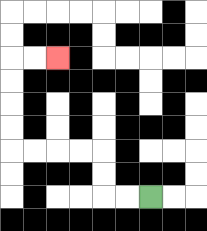{'start': '[6, 8]', 'end': '[2, 2]', 'path_directions': 'L,L,U,U,L,L,L,L,U,U,U,U,R,R', 'path_coordinates': '[[6, 8], [5, 8], [4, 8], [4, 7], [4, 6], [3, 6], [2, 6], [1, 6], [0, 6], [0, 5], [0, 4], [0, 3], [0, 2], [1, 2], [2, 2]]'}